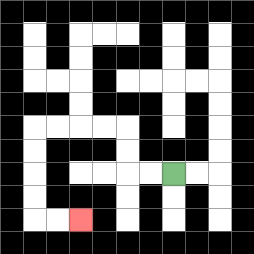{'start': '[7, 7]', 'end': '[3, 9]', 'path_directions': 'L,L,U,U,L,L,L,L,D,D,D,D,R,R', 'path_coordinates': '[[7, 7], [6, 7], [5, 7], [5, 6], [5, 5], [4, 5], [3, 5], [2, 5], [1, 5], [1, 6], [1, 7], [1, 8], [1, 9], [2, 9], [3, 9]]'}